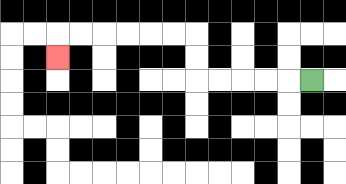{'start': '[13, 3]', 'end': '[2, 2]', 'path_directions': 'L,L,L,L,L,U,U,L,L,L,L,L,L,D', 'path_coordinates': '[[13, 3], [12, 3], [11, 3], [10, 3], [9, 3], [8, 3], [8, 2], [8, 1], [7, 1], [6, 1], [5, 1], [4, 1], [3, 1], [2, 1], [2, 2]]'}